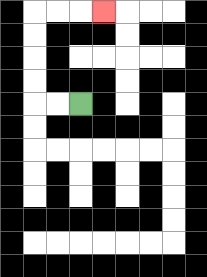{'start': '[3, 4]', 'end': '[4, 0]', 'path_directions': 'L,L,U,U,U,U,R,R,R', 'path_coordinates': '[[3, 4], [2, 4], [1, 4], [1, 3], [1, 2], [1, 1], [1, 0], [2, 0], [3, 0], [4, 0]]'}